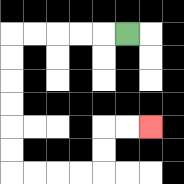{'start': '[5, 1]', 'end': '[6, 5]', 'path_directions': 'L,L,L,L,L,D,D,D,D,D,D,R,R,R,R,U,U,R,R', 'path_coordinates': '[[5, 1], [4, 1], [3, 1], [2, 1], [1, 1], [0, 1], [0, 2], [0, 3], [0, 4], [0, 5], [0, 6], [0, 7], [1, 7], [2, 7], [3, 7], [4, 7], [4, 6], [4, 5], [5, 5], [6, 5]]'}